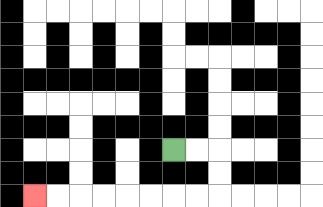{'start': '[7, 6]', 'end': '[1, 8]', 'path_directions': 'R,R,D,D,L,L,L,L,L,L,L,L', 'path_coordinates': '[[7, 6], [8, 6], [9, 6], [9, 7], [9, 8], [8, 8], [7, 8], [6, 8], [5, 8], [4, 8], [3, 8], [2, 8], [1, 8]]'}